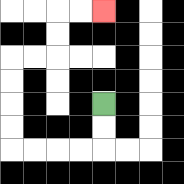{'start': '[4, 4]', 'end': '[4, 0]', 'path_directions': 'D,D,L,L,L,L,U,U,U,U,R,R,U,U,R,R', 'path_coordinates': '[[4, 4], [4, 5], [4, 6], [3, 6], [2, 6], [1, 6], [0, 6], [0, 5], [0, 4], [0, 3], [0, 2], [1, 2], [2, 2], [2, 1], [2, 0], [3, 0], [4, 0]]'}